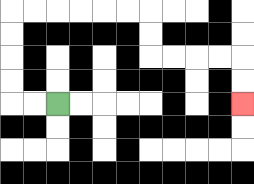{'start': '[2, 4]', 'end': '[10, 4]', 'path_directions': 'L,L,U,U,U,U,R,R,R,R,R,R,D,D,R,R,R,R,D,D', 'path_coordinates': '[[2, 4], [1, 4], [0, 4], [0, 3], [0, 2], [0, 1], [0, 0], [1, 0], [2, 0], [3, 0], [4, 0], [5, 0], [6, 0], [6, 1], [6, 2], [7, 2], [8, 2], [9, 2], [10, 2], [10, 3], [10, 4]]'}